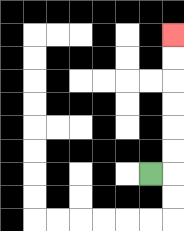{'start': '[6, 7]', 'end': '[7, 1]', 'path_directions': 'R,U,U,U,U,U,U', 'path_coordinates': '[[6, 7], [7, 7], [7, 6], [7, 5], [7, 4], [7, 3], [7, 2], [7, 1]]'}